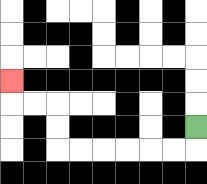{'start': '[8, 5]', 'end': '[0, 3]', 'path_directions': 'D,L,L,L,L,L,L,U,U,L,L,U', 'path_coordinates': '[[8, 5], [8, 6], [7, 6], [6, 6], [5, 6], [4, 6], [3, 6], [2, 6], [2, 5], [2, 4], [1, 4], [0, 4], [0, 3]]'}